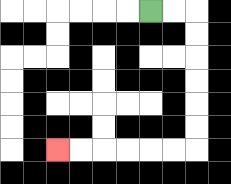{'start': '[6, 0]', 'end': '[2, 6]', 'path_directions': 'R,R,D,D,D,D,D,D,L,L,L,L,L,L', 'path_coordinates': '[[6, 0], [7, 0], [8, 0], [8, 1], [8, 2], [8, 3], [8, 4], [8, 5], [8, 6], [7, 6], [6, 6], [5, 6], [4, 6], [3, 6], [2, 6]]'}